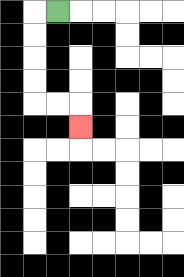{'start': '[2, 0]', 'end': '[3, 5]', 'path_directions': 'L,D,D,D,D,R,R,D', 'path_coordinates': '[[2, 0], [1, 0], [1, 1], [1, 2], [1, 3], [1, 4], [2, 4], [3, 4], [3, 5]]'}